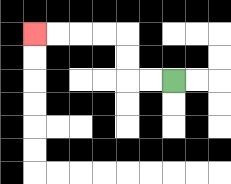{'start': '[7, 3]', 'end': '[1, 1]', 'path_directions': 'L,L,U,U,L,L,L,L', 'path_coordinates': '[[7, 3], [6, 3], [5, 3], [5, 2], [5, 1], [4, 1], [3, 1], [2, 1], [1, 1]]'}